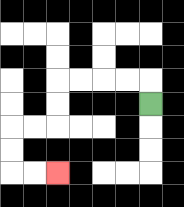{'start': '[6, 4]', 'end': '[2, 7]', 'path_directions': 'U,L,L,L,L,D,D,L,L,D,D,R,R', 'path_coordinates': '[[6, 4], [6, 3], [5, 3], [4, 3], [3, 3], [2, 3], [2, 4], [2, 5], [1, 5], [0, 5], [0, 6], [0, 7], [1, 7], [2, 7]]'}